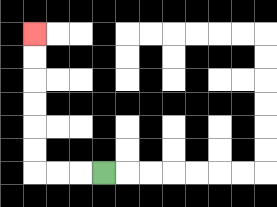{'start': '[4, 7]', 'end': '[1, 1]', 'path_directions': 'L,L,L,U,U,U,U,U,U', 'path_coordinates': '[[4, 7], [3, 7], [2, 7], [1, 7], [1, 6], [1, 5], [1, 4], [1, 3], [1, 2], [1, 1]]'}